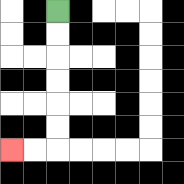{'start': '[2, 0]', 'end': '[0, 6]', 'path_directions': 'D,D,D,D,D,D,L,L', 'path_coordinates': '[[2, 0], [2, 1], [2, 2], [2, 3], [2, 4], [2, 5], [2, 6], [1, 6], [0, 6]]'}